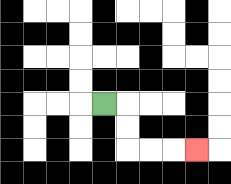{'start': '[4, 4]', 'end': '[8, 6]', 'path_directions': 'R,D,D,R,R,R', 'path_coordinates': '[[4, 4], [5, 4], [5, 5], [5, 6], [6, 6], [7, 6], [8, 6]]'}